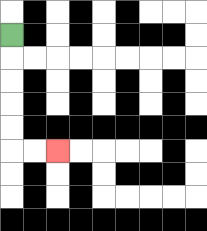{'start': '[0, 1]', 'end': '[2, 6]', 'path_directions': 'D,D,D,D,D,R,R', 'path_coordinates': '[[0, 1], [0, 2], [0, 3], [0, 4], [0, 5], [0, 6], [1, 6], [2, 6]]'}